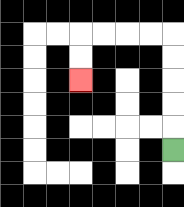{'start': '[7, 6]', 'end': '[3, 3]', 'path_directions': 'U,U,U,U,U,L,L,L,L,D,D', 'path_coordinates': '[[7, 6], [7, 5], [7, 4], [7, 3], [7, 2], [7, 1], [6, 1], [5, 1], [4, 1], [3, 1], [3, 2], [3, 3]]'}